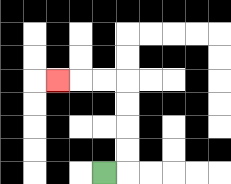{'start': '[4, 7]', 'end': '[2, 3]', 'path_directions': 'R,U,U,U,U,L,L,L', 'path_coordinates': '[[4, 7], [5, 7], [5, 6], [5, 5], [5, 4], [5, 3], [4, 3], [3, 3], [2, 3]]'}